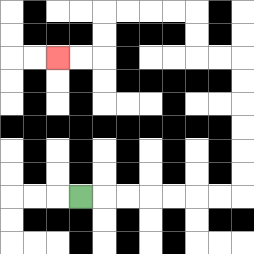{'start': '[3, 8]', 'end': '[2, 2]', 'path_directions': 'R,R,R,R,R,R,R,U,U,U,U,U,U,L,L,U,U,L,L,L,L,D,D,L,L', 'path_coordinates': '[[3, 8], [4, 8], [5, 8], [6, 8], [7, 8], [8, 8], [9, 8], [10, 8], [10, 7], [10, 6], [10, 5], [10, 4], [10, 3], [10, 2], [9, 2], [8, 2], [8, 1], [8, 0], [7, 0], [6, 0], [5, 0], [4, 0], [4, 1], [4, 2], [3, 2], [2, 2]]'}